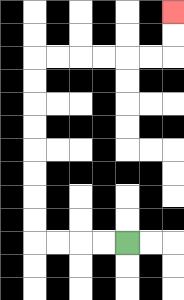{'start': '[5, 10]', 'end': '[7, 0]', 'path_directions': 'L,L,L,L,U,U,U,U,U,U,U,U,R,R,R,R,R,R,U,U', 'path_coordinates': '[[5, 10], [4, 10], [3, 10], [2, 10], [1, 10], [1, 9], [1, 8], [1, 7], [1, 6], [1, 5], [1, 4], [1, 3], [1, 2], [2, 2], [3, 2], [4, 2], [5, 2], [6, 2], [7, 2], [7, 1], [7, 0]]'}